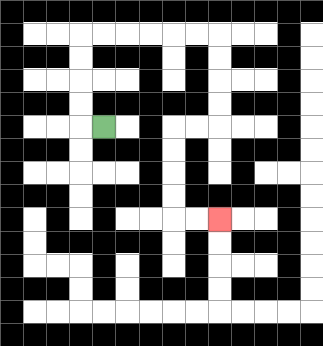{'start': '[4, 5]', 'end': '[9, 9]', 'path_directions': 'L,U,U,U,U,R,R,R,R,R,R,D,D,D,D,L,L,D,D,D,D,R,R', 'path_coordinates': '[[4, 5], [3, 5], [3, 4], [3, 3], [3, 2], [3, 1], [4, 1], [5, 1], [6, 1], [7, 1], [8, 1], [9, 1], [9, 2], [9, 3], [9, 4], [9, 5], [8, 5], [7, 5], [7, 6], [7, 7], [7, 8], [7, 9], [8, 9], [9, 9]]'}